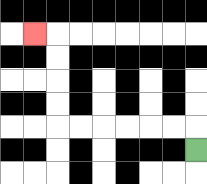{'start': '[8, 6]', 'end': '[1, 1]', 'path_directions': 'U,L,L,L,L,L,L,U,U,U,U,L', 'path_coordinates': '[[8, 6], [8, 5], [7, 5], [6, 5], [5, 5], [4, 5], [3, 5], [2, 5], [2, 4], [2, 3], [2, 2], [2, 1], [1, 1]]'}